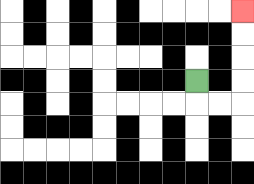{'start': '[8, 3]', 'end': '[10, 0]', 'path_directions': 'D,R,R,U,U,U,U', 'path_coordinates': '[[8, 3], [8, 4], [9, 4], [10, 4], [10, 3], [10, 2], [10, 1], [10, 0]]'}